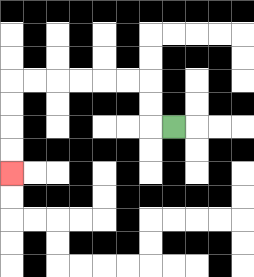{'start': '[7, 5]', 'end': '[0, 7]', 'path_directions': 'L,U,U,L,L,L,L,L,L,D,D,D,D', 'path_coordinates': '[[7, 5], [6, 5], [6, 4], [6, 3], [5, 3], [4, 3], [3, 3], [2, 3], [1, 3], [0, 3], [0, 4], [0, 5], [0, 6], [0, 7]]'}